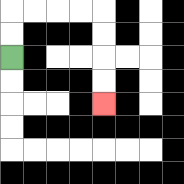{'start': '[0, 2]', 'end': '[4, 4]', 'path_directions': 'U,U,R,R,R,R,D,D,D,D', 'path_coordinates': '[[0, 2], [0, 1], [0, 0], [1, 0], [2, 0], [3, 0], [4, 0], [4, 1], [4, 2], [4, 3], [4, 4]]'}